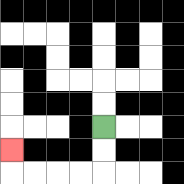{'start': '[4, 5]', 'end': '[0, 6]', 'path_directions': 'D,D,L,L,L,L,U', 'path_coordinates': '[[4, 5], [4, 6], [4, 7], [3, 7], [2, 7], [1, 7], [0, 7], [0, 6]]'}